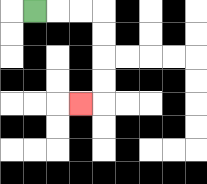{'start': '[1, 0]', 'end': '[3, 4]', 'path_directions': 'R,R,R,D,D,D,D,L', 'path_coordinates': '[[1, 0], [2, 0], [3, 0], [4, 0], [4, 1], [4, 2], [4, 3], [4, 4], [3, 4]]'}